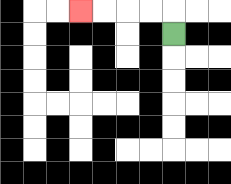{'start': '[7, 1]', 'end': '[3, 0]', 'path_directions': 'U,L,L,L,L', 'path_coordinates': '[[7, 1], [7, 0], [6, 0], [5, 0], [4, 0], [3, 0]]'}